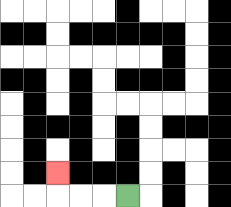{'start': '[5, 8]', 'end': '[2, 7]', 'path_directions': 'L,L,L,U', 'path_coordinates': '[[5, 8], [4, 8], [3, 8], [2, 8], [2, 7]]'}